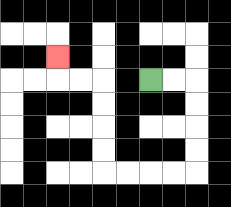{'start': '[6, 3]', 'end': '[2, 2]', 'path_directions': 'R,R,D,D,D,D,L,L,L,L,U,U,U,U,L,L,U', 'path_coordinates': '[[6, 3], [7, 3], [8, 3], [8, 4], [8, 5], [8, 6], [8, 7], [7, 7], [6, 7], [5, 7], [4, 7], [4, 6], [4, 5], [4, 4], [4, 3], [3, 3], [2, 3], [2, 2]]'}